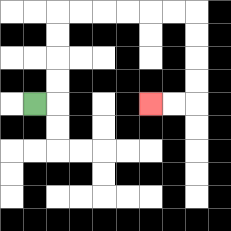{'start': '[1, 4]', 'end': '[6, 4]', 'path_directions': 'R,U,U,U,U,R,R,R,R,R,R,D,D,D,D,L,L', 'path_coordinates': '[[1, 4], [2, 4], [2, 3], [2, 2], [2, 1], [2, 0], [3, 0], [4, 0], [5, 0], [6, 0], [7, 0], [8, 0], [8, 1], [8, 2], [8, 3], [8, 4], [7, 4], [6, 4]]'}